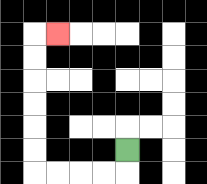{'start': '[5, 6]', 'end': '[2, 1]', 'path_directions': 'D,L,L,L,L,U,U,U,U,U,U,R', 'path_coordinates': '[[5, 6], [5, 7], [4, 7], [3, 7], [2, 7], [1, 7], [1, 6], [1, 5], [1, 4], [1, 3], [1, 2], [1, 1], [2, 1]]'}